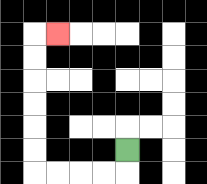{'start': '[5, 6]', 'end': '[2, 1]', 'path_directions': 'D,L,L,L,L,U,U,U,U,U,U,R', 'path_coordinates': '[[5, 6], [5, 7], [4, 7], [3, 7], [2, 7], [1, 7], [1, 6], [1, 5], [1, 4], [1, 3], [1, 2], [1, 1], [2, 1]]'}